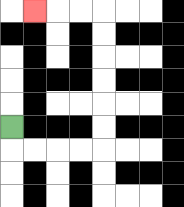{'start': '[0, 5]', 'end': '[1, 0]', 'path_directions': 'D,R,R,R,R,U,U,U,U,U,U,L,L,L', 'path_coordinates': '[[0, 5], [0, 6], [1, 6], [2, 6], [3, 6], [4, 6], [4, 5], [4, 4], [4, 3], [4, 2], [4, 1], [4, 0], [3, 0], [2, 0], [1, 0]]'}